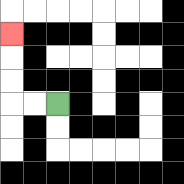{'start': '[2, 4]', 'end': '[0, 1]', 'path_directions': 'L,L,U,U,U', 'path_coordinates': '[[2, 4], [1, 4], [0, 4], [0, 3], [0, 2], [0, 1]]'}